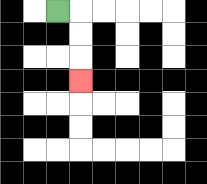{'start': '[2, 0]', 'end': '[3, 3]', 'path_directions': 'R,D,D,D', 'path_coordinates': '[[2, 0], [3, 0], [3, 1], [3, 2], [3, 3]]'}